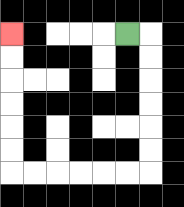{'start': '[5, 1]', 'end': '[0, 1]', 'path_directions': 'R,D,D,D,D,D,D,L,L,L,L,L,L,U,U,U,U,U,U', 'path_coordinates': '[[5, 1], [6, 1], [6, 2], [6, 3], [6, 4], [6, 5], [6, 6], [6, 7], [5, 7], [4, 7], [3, 7], [2, 7], [1, 7], [0, 7], [0, 6], [0, 5], [0, 4], [0, 3], [0, 2], [0, 1]]'}